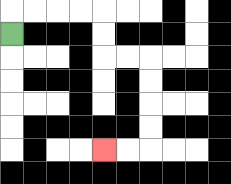{'start': '[0, 1]', 'end': '[4, 6]', 'path_directions': 'U,R,R,R,R,D,D,R,R,D,D,D,D,L,L', 'path_coordinates': '[[0, 1], [0, 0], [1, 0], [2, 0], [3, 0], [4, 0], [4, 1], [4, 2], [5, 2], [6, 2], [6, 3], [6, 4], [6, 5], [6, 6], [5, 6], [4, 6]]'}